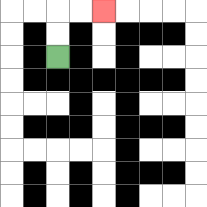{'start': '[2, 2]', 'end': '[4, 0]', 'path_directions': 'U,U,R,R', 'path_coordinates': '[[2, 2], [2, 1], [2, 0], [3, 0], [4, 0]]'}